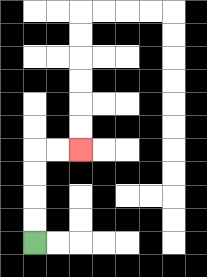{'start': '[1, 10]', 'end': '[3, 6]', 'path_directions': 'U,U,U,U,R,R', 'path_coordinates': '[[1, 10], [1, 9], [1, 8], [1, 7], [1, 6], [2, 6], [3, 6]]'}